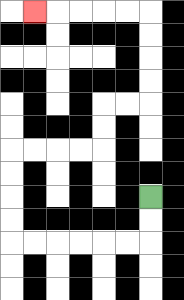{'start': '[6, 8]', 'end': '[1, 0]', 'path_directions': 'D,D,L,L,L,L,L,L,U,U,U,U,R,R,R,R,U,U,R,R,U,U,U,U,L,L,L,L,L', 'path_coordinates': '[[6, 8], [6, 9], [6, 10], [5, 10], [4, 10], [3, 10], [2, 10], [1, 10], [0, 10], [0, 9], [0, 8], [0, 7], [0, 6], [1, 6], [2, 6], [3, 6], [4, 6], [4, 5], [4, 4], [5, 4], [6, 4], [6, 3], [6, 2], [6, 1], [6, 0], [5, 0], [4, 0], [3, 0], [2, 0], [1, 0]]'}